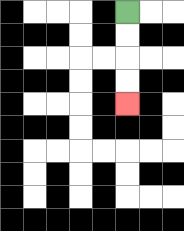{'start': '[5, 0]', 'end': '[5, 4]', 'path_directions': 'D,D,D,D', 'path_coordinates': '[[5, 0], [5, 1], [5, 2], [5, 3], [5, 4]]'}